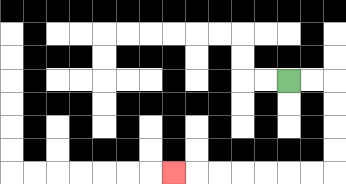{'start': '[12, 3]', 'end': '[7, 7]', 'path_directions': 'R,R,D,D,D,D,L,L,L,L,L,L,L', 'path_coordinates': '[[12, 3], [13, 3], [14, 3], [14, 4], [14, 5], [14, 6], [14, 7], [13, 7], [12, 7], [11, 7], [10, 7], [9, 7], [8, 7], [7, 7]]'}